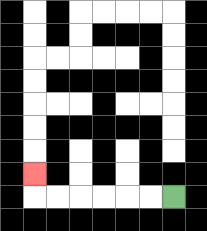{'start': '[7, 8]', 'end': '[1, 7]', 'path_directions': 'L,L,L,L,L,L,U', 'path_coordinates': '[[7, 8], [6, 8], [5, 8], [4, 8], [3, 8], [2, 8], [1, 8], [1, 7]]'}